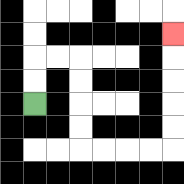{'start': '[1, 4]', 'end': '[7, 1]', 'path_directions': 'U,U,R,R,D,D,D,D,R,R,R,R,U,U,U,U,U', 'path_coordinates': '[[1, 4], [1, 3], [1, 2], [2, 2], [3, 2], [3, 3], [3, 4], [3, 5], [3, 6], [4, 6], [5, 6], [6, 6], [7, 6], [7, 5], [7, 4], [7, 3], [7, 2], [7, 1]]'}